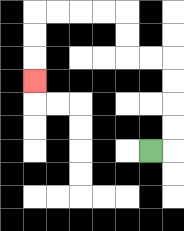{'start': '[6, 6]', 'end': '[1, 3]', 'path_directions': 'R,U,U,U,U,L,L,U,U,L,L,L,L,D,D,D', 'path_coordinates': '[[6, 6], [7, 6], [7, 5], [7, 4], [7, 3], [7, 2], [6, 2], [5, 2], [5, 1], [5, 0], [4, 0], [3, 0], [2, 0], [1, 0], [1, 1], [1, 2], [1, 3]]'}